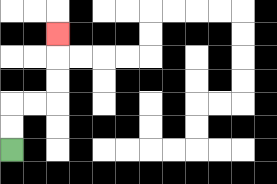{'start': '[0, 6]', 'end': '[2, 1]', 'path_directions': 'U,U,R,R,U,U,U', 'path_coordinates': '[[0, 6], [0, 5], [0, 4], [1, 4], [2, 4], [2, 3], [2, 2], [2, 1]]'}